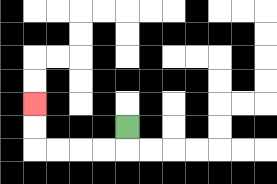{'start': '[5, 5]', 'end': '[1, 4]', 'path_directions': 'D,L,L,L,L,U,U', 'path_coordinates': '[[5, 5], [5, 6], [4, 6], [3, 6], [2, 6], [1, 6], [1, 5], [1, 4]]'}